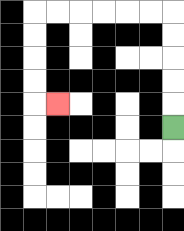{'start': '[7, 5]', 'end': '[2, 4]', 'path_directions': 'U,U,U,U,U,L,L,L,L,L,L,D,D,D,D,R', 'path_coordinates': '[[7, 5], [7, 4], [7, 3], [7, 2], [7, 1], [7, 0], [6, 0], [5, 0], [4, 0], [3, 0], [2, 0], [1, 0], [1, 1], [1, 2], [1, 3], [1, 4], [2, 4]]'}